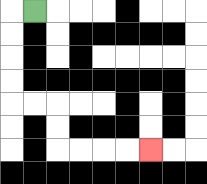{'start': '[1, 0]', 'end': '[6, 6]', 'path_directions': 'L,D,D,D,D,R,R,D,D,R,R,R,R', 'path_coordinates': '[[1, 0], [0, 0], [0, 1], [0, 2], [0, 3], [0, 4], [1, 4], [2, 4], [2, 5], [2, 6], [3, 6], [4, 6], [5, 6], [6, 6]]'}